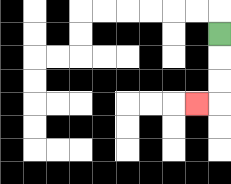{'start': '[9, 1]', 'end': '[8, 4]', 'path_directions': 'D,D,D,L', 'path_coordinates': '[[9, 1], [9, 2], [9, 3], [9, 4], [8, 4]]'}